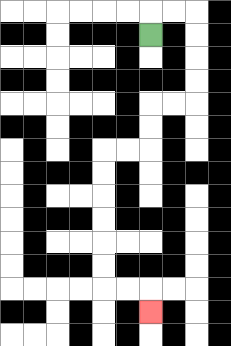{'start': '[6, 1]', 'end': '[6, 13]', 'path_directions': 'U,R,R,D,D,D,D,L,L,D,D,L,L,D,D,D,D,D,D,R,R,D', 'path_coordinates': '[[6, 1], [6, 0], [7, 0], [8, 0], [8, 1], [8, 2], [8, 3], [8, 4], [7, 4], [6, 4], [6, 5], [6, 6], [5, 6], [4, 6], [4, 7], [4, 8], [4, 9], [4, 10], [4, 11], [4, 12], [5, 12], [6, 12], [6, 13]]'}